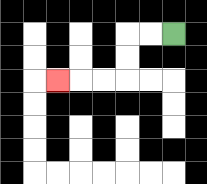{'start': '[7, 1]', 'end': '[2, 3]', 'path_directions': 'L,L,D,D,L,L,L', 'path_coordinates': '[[7, 1], [6, 1], [5, 1], [5, 2], [5, 3], [4, 3], [3, 3], [2, 3]]'}